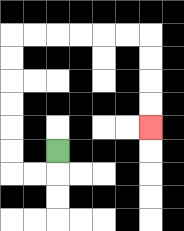{'start': '[2, 6]', 'end': '[6, 5]', 'path_directions': 'D,L,L,U,U,U,U,U,U,R,R,R,R,R,R,D,D,D,D', 'path_coordinates': '[[2, 6], [2, 7], [1, 7], [0, 7], [0, 6], [0, 5], [0, 4], [0, 3], [0, 2], [0, 1], [1, 1], [2, 1], [3, 1], [4, 1], [5, 1], [6, 1], [6, 2], [6, 3], [6, 4], [6, 5]]'}